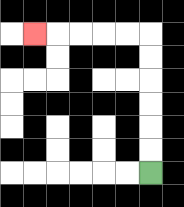{'start': '[6, 7]', 'end': '[1, 1]', 'path_directions': 'U,U,U,U,U,U,L,L,L,L,L', 'path_coordinates': '[[6, 7], [6, 6], [6, 5], [6, 4], [6, 3], [6, 2], [6, 1], [5, 1], [4, 1], [3, 1], [2, 1], [1, 1]]'}